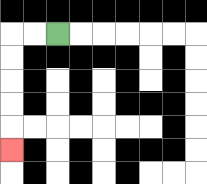{'start': '[2, 1]', 'end': '[0, 6]', 'path_directions': 'L,L,D,D,D,D,D', 'path_coordinates': '[[2, 1], [1, 1], [0, 1], [0, 2], [0, 3], [0, 4], [0, 5], [0, 6]]'}